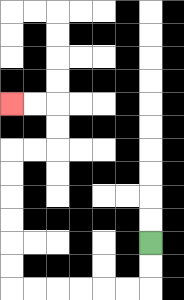{'start': '[6, 10]', 'end': '[0, 4]', 'path_directions': 'D,D,L,L,L,L,L,L,U,U,U,U,U,U,R,R,U,U,L,L', 'path_coordinates': '[[6, 10], [6, 11], [6, 12], [5, 12], [4, 12], [3, 12], [2, 12], [1, 12], [0, 12], [0, 11], [0, 10], [0, 9], [0, 8], [0, 7], [0, 6], [1, 6], [2, 6], [2, 5], [2, 4], [1, 4], [0, 4]]'}